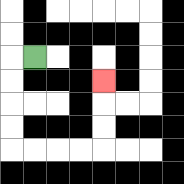{'start': '[1, 2]', 'end': '[4, 3]', 'path_directions': 'L,D,D,D,D,R,R,R,R,U,U,U', 'path_coordinates': '[[1, 2], [0, 2], [0, 3], [0, 4], [0, 5], [0, 6], [1, 6], [2, 6], [3, 6], [4, 6], [4, 5], [4, 4], [4, 3]]'}